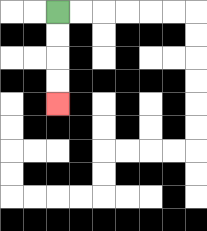{'start': '[2, 0]', 'end': '[2, 4]', 'path_directions': 'D,D,D,D', 'path_coordinates': '[[2, 0], [2, 1], [2, 2], [2, 3], [2, 4]]'}